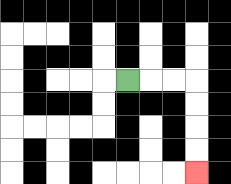{'start': '[5, 3]', 'end': '[8, 7]', 'path_directions': 'R,R,R,D,D,D,D', 'path_coordinates': '[[5, 3], [6, 3], [7, 3], [8, 3], [8, 4], [8, 5], [8, 6], [8, 7]]'}